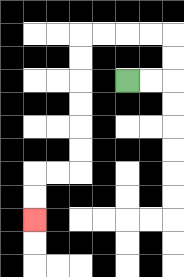{'start': '[5, 3]', 'end': '[1, 9]', 'path_directions': 'R,R,U,U,L,L,L,L,D,D,D,D,D,D,L,L,D,D', 'path_coordinates': '[[5, 3], [6, 3], [7, 3], [7, 2], [7, 1], [6, 1], [5, 1], [4, 1], [3, 1], [3, 2], [3, 3], [3, 4], [3, 5], [3, 6], [3, 7], [2, 7], [1, 7], [1, 8], [1, 9]]'}